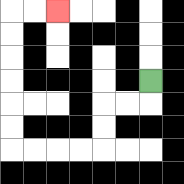{'start': '[6, 3]', 'end': '[2, 0]', 'path_directions': 'D,L,L,D,D,L,L,L,L,U,U,U,U,U,U,R,R', 'path_coordinates': '[[6, 3], [6, 4], [5, 4], [4, 4], [4, 5], [4, 6], [3, 6], [2, 6], [1, 6], [0, 6], [0, 5], [0, 4], [0, 3], [0, 2], [0, 1], [0, 0], [1, 0], [2, 0]]'}